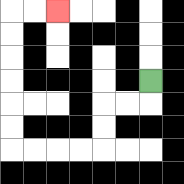{'start': '[6, 3]', 'end': '[2, 0]', 'path_directions': 'D,L,L,D,D,L,L,L,L,U,U,U,U,U,U,R,R', 'path_coordinates': '[[6, 3], [6, 4], [5, 4], [4, 4], [4, 5], [4, 6], [3, 6], [2, 6], [1, 6], [0, 6], [0, 5], [0, 4], [0, 3], [0, 2], [0, 1], [0, 0], [1, 0], [2, 0]]'}